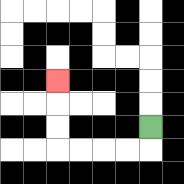{'start': '[6, 5]', 'end': '[2, 3]', 'path_directions': 'D,L,L,L,L,U,U,U', 'path_coordinates': '[[6, 5], [6, 6], [5, 6], [4, 6], [3, 6], [2, 6], [2, 5], [2, 4], [2, 3]]'}